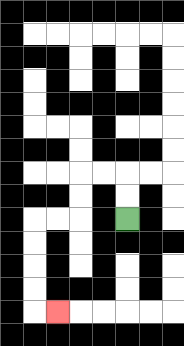{'start': '[5, 9]', 'end': '[2, 13]', 'path_directions': 'U,U,L,L,D,D,L,L,D,D,D,D,R', 'path_coordinates': '[[5, 9], [5, 8], [5, 7], [4, 7], [3, 7], [3, 8], [3, 9], [2, 9], [1, 9], [1, 10], [1, 11], [1, 12], [1, 13], [2, 13]]'}